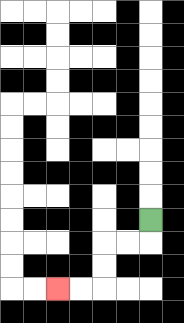{'start': '[6, 9]', 'end': '[2, 12]', 'path_directions': 'D,L,L,D,D,L,L', 'path_coordinates': '[[6, 9], [6, 10], [5, 10], [4, 10], [4, 11], [4, 12], [3, 12], [2, 12]]'}